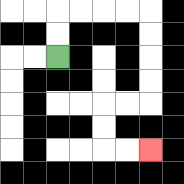{'start': '[2, 2]', 'end': '[6, 6]', 'path_directions': 'U,U,R,R,R,R,D,D,D,D,L,L,D,D,R,R', 'path_coordinates': '[[2, 2], [2, 1], [2, 0], [3, 0], [4, 0], [5, 0], [6, 0], [6, 1], [6, 2], [6, 3], [6, 4], [5, 4], [4, 4], [4, 5], [4, 6], [5, 6], [6, 6]]'}